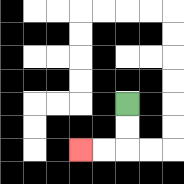{'start': '[5, 4]', 'end': '[3, 6]', 'path_directions': 'D,D,L,L', 'path_coordinates': '[[5, 4], [5, 5], [5, 6], [4, 6], [3, 6]]'}